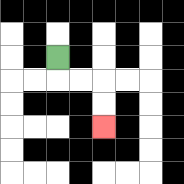{'start': '[2, 2]', 'end': '[4, 5]', 'path_directions': 'D,R,R,D,D', 'path_coordinates': '[[2, 2], [2, 3], [3, 3], [4, 3], [4, 4], [4, 5]]'}